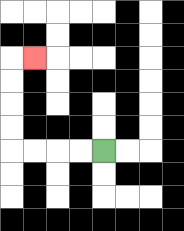{'start': '[4, 6]', 'end': '[1, 2]', 'path_directions': 'L,L,L,L,U,U,U,U,R', 'path_coordinates': '[[4, 6], [3, 6], [2, 6], [1, 6], [0, 6], [0, 5], [0, 4], [0, 3], [0, 2], [1, 2]]'}